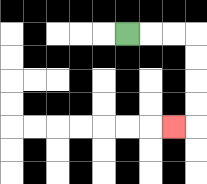{'start': '[5, 1]', 'end': '[7, 5]', 'path_directions': 'R,R,R,D,D,D,D,L', 'path_coordinates': '[[5, 1], [6, 1], [7, 1], [8, 1], [8, 2], [8, 3], [8, 4], [8, 5], [7, 5]]'}